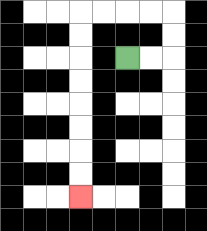{'start': '[5, 2]', 'end': '[3, 8]', 'path_directions': 'R,R,U,U,L,L,L,L,D,D,D,D,D,D,D,D', 'path_coordinates': '[[5, 2], [6, 2], [7, 2], [7, 1], [7, 0], [6, 0], [5, 0], [4, 0], [3, 0], [3, 1], [3, 2], [3, 3], [3, 4], [3, 5], [3, 6], [3, 7], [3, 8]]'}